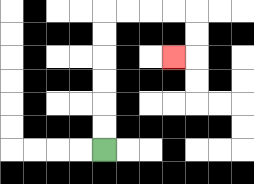{'start': '[4, 6]', 'end': '[7, 2]', 'path_directions': 'U,U,U,U,U,U,R,R,R,R,D,D,L', 'path_coordinates': '[[4, 6], [4, 5], [4, 4], [4, 3], [4, 2], [4, 1], [4, 0], [5, 0], [6, 0], [7, 0], [8, 0], [8, 1], [8, 2], [7, 2]]'}